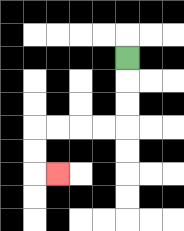{'start': '[5, 2]', 'end': '[2, 7]', 'path_directions': 'D,D,D,L,L,L,L,D,D,R', 'path_coordinates': '[[5, 2], [5, 3], [5, 4], [5, 5], [4, 5], [3, 5], [2, 5], [1, 5], [1, 6], [1, 7], [2, 7]]'}